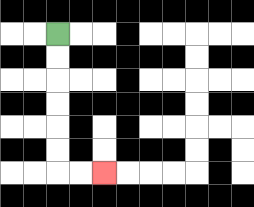{'start': '[2, 1]', 'end': '[4, 7]', 'path_directions': 'D,D,D,D,D,D,R,R', 'path_coordinates': '[[2, 1], [2, 2], [2, 3], [2, 4], [2, 5], [2, 6], [2, 7], [3, 7], [4, 7]]'}